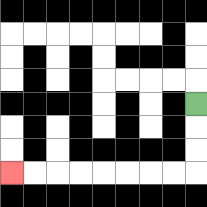{'start': '[8, 4]', 'end': '[0, 7]', 'path_directions': 'D,D,D,L,L,L,L,L,L,L,L', 'path_coordinates': '[[8, 4], [8, 5], [8, 6], [8, 7], [7, 7], [6, 7], [5, 7], [4, 7], [3, 7], [2, 7], [1, 7], [0, 7]]'}